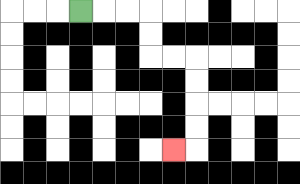{'start': '[3, 0]', 'end': '[7, 6]', 'path_directions': 'R,R,R,D,D,R,R,D,D,D,D,L', 'path_coordinates': '[[3, 0], [4, 0], [5, 0], [6, 0], [6, 1], [6, 2], [7, 2], [8, 2], [8, 3], [8, 4], [8, 5], [8, 6], [7, 6]]'}